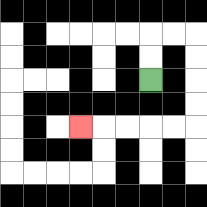{'start': '[6, 3]', 'end': '[3, 5]', 'path_directions': 'U,U,R,R,D,D,D,D,L,L,L,L,L', 'path_coordinates': '[[6, 3], [6, 2], [6, 1], [7, 1], [8, 1], [8, 2], [8, 3], [8, 4], [8, 5], [7, 5], [6, 5], [5, 5], [4, 5], [3, 5]]'}